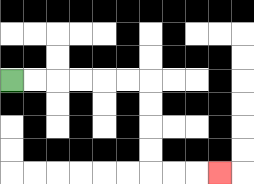{'start': '[0, 3]', 'end': '[9, 7]', 'path_directions': 'R,R,R,R,R,R,D,D,D,D,R,R,R', 'path_coordinates': '[[0, 3], [1, 3], [2, 3], [3, 3], [4, 3], [5, 3], [6, 3], [6, 4], [6, 5], [6, 6], [6, 7], [7, 7], [8, 7], [9, 7]]'}